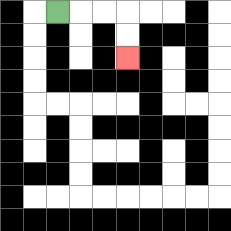{'start': '[2, 0]', 'end': '[5, 2]', 'path_directions': 'R,R,R,D,D', 'path_coordinates': '[[2, 0], [3, 0], [4, 0], [5, 0], [5, 1], [5, 2]]'}